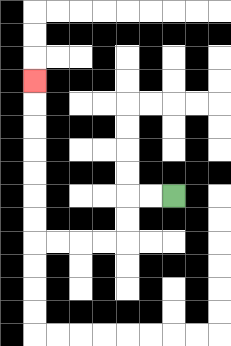{'start': '[7, 8]', 'end': '[1, 3]', 'path_directions': 'L,L,D,D,L,L,L,L,U,U,U,U,U,U,U', 'path_coordinates': '[[7, 8], [6, 8], [5, 8], [5, 9], [5, 10], [4, 10], [3, 10], [2, 10], [1, 10], [1, 9], [1, 8], [1, 7], [1, 6], [1, 5], [1, 4], [1, 3]]'}